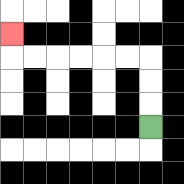{'start': '[6, 5]', 'end': '[0, 1]', 'path_directions': 'U,U,U,L,L,L,L,L,L,U', 'path_coordinates': '[[6, 5], [6, 4], [6, 3], [6, 2], [5, 2], [4, 2], [3, 2], [2, 2], [1, 2], [0, 2], [0, 1]]'}